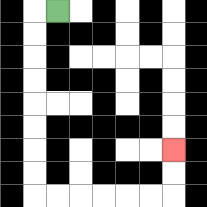{'start': '[2, 0]', 'end': '[7, 6]', 'path_directions': 'L,D,D,D,D,D,D,D,D,R,R,R,R,R,R,U,U', 'path_coordinates': '[[2, 0], [1, 0], [1, 1], [1, 2], [1, 3], [1, 4], [1, 5], [1, 6], [1, 7], [1, 8], [2, 8], [3, 8], [4, 8], [5, 8], [6, 8], [7, 8], [7, 7], [7, 6]]'}